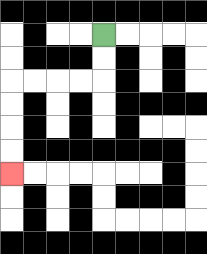{'start': '[4, 1]', 'end': '[0, 7]', 'path_directions': 'D,D,L,L,L,L,D,D,D,D', 'path_coordinates': '[[4, 1], [4, 2], [4, 3], [3, 3], [2, 3], [1, 3], [0, 3], [0, 4], [0, 5], [0, 6], [0, 7]]'}